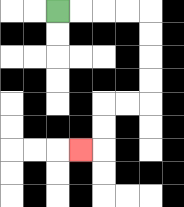{'start': '[2, 0]', 'end': '[3, 6]', 'path_directions': 'R,R,R,R,D,D,D,D,L,L,D,D,L', 'path_coordinates': '[[2, 0], [3, 0], [4, 0], [5, 0], [6, 0], [6, 1], [6, 2], [6, 3], [6, 4], [5, 4], [4, 4], [4, 5], [4, 6], [3, 6]]'}